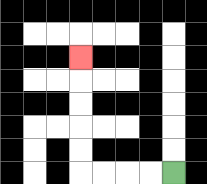{'start': '[7, 7]', 'end': '[3, 2]', 'path_directions': 'L,L,L,L,U,U,U,U,U', 'path_coordinates': '[[7, 7], [6, 7], [5, 7], [4, 7], [3, 7], [3, 6], [3, 5], [3, 4], [3, 3], [3, 2]]'}